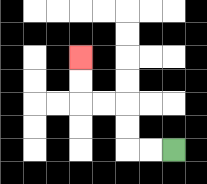{'start': '[7, 6]', 'end': '[3, 2]', 'path_directions': 'L,L,U,U,L,L,U,U', 'path_coordinates': '[[7, 6], [6, 6], [5, 6], [5, 5], [5, 4], [4, 4], [3, 4], [3, 3], [3, 2]]'}